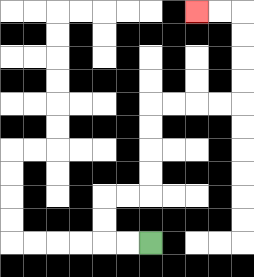{'start': '[6, 10]', 'end': '[8, 0]', 'path_directions': 'L,L,U,U,R,R,U,U,U,U,R,R,R,R,U,U,U,U,L,L', 'path_coordinates': '[[6, 10], [5, 10], [4, 10], [4, 9], [4, 8], [5, 8], [6, 8], [6, 7], [6, 6], [6, 5], [6, 4], [7, 4], [8, 4], [9, 4], [10, 4], [10, 3], [10, 2], [10, 1], [10, 0], [9, 0], [8, 0]]'}